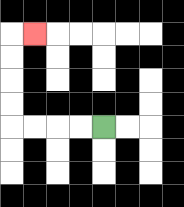{'start': '[4, 5]', 'end': '[1, 1]', 'path_directions': 'L,L,L,L,U,U,U,U,R', 'path_coordinates': '[[4, 5], [3, 5], [2, 5], [1, 5], [0, 5], [0, 4], [0, 3], [0, 2], [0, 1], [1, 1]]'}